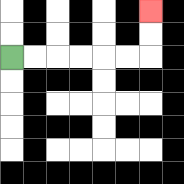{'start': '[0, 2]', 'end': '[6, 0]', 'path_directions': 'R,R,R,R,R,R,U,U', 'path_coordinates': '[[0, 2], [1, 2], [2, 2], [3, 2], [4, 2], [5, 2], [6, 2], [6, 1], [6, 0]]'}